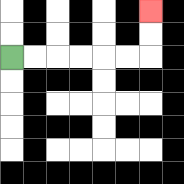{'start': '[0, 2]', 'end': '[6, 0]', 'path_directions': 'R,R,R,R,R,R,U,U', 'path_coordinates': '[[0, 2], [1, 2], [2, 2], [3, 2], [4, 2], [5, 2], [6, 2], [6, 1], [6, 0]]'}